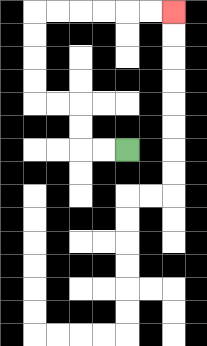{'start': '[5, 6]', 'end': '[7, 0]', 'path_directions': 'L,L,U,U,L,L,U,U,U,U,R,R,R,R,R,R', 'path_coordinates': '[[5, 6], [4, 6], [3, 6], [3, 5], [3, 4], [2, 4], [1, 4], [1, 3], [1, 2], [1, 1], [1, 0], [2, 0], [3, 0], [4, 0], [5, 0], [6, 0], [7, 0]]'}